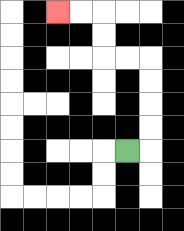{'start': '[5, 6]', 'end': '[2, 0]', 'path_directions': 'R,U,U,U,U,L,L,U,U,L,L', 'path_coordinates': '[[5, 6], [6, 6], [6, 5], [6, 4], [6, 3], [6, 2], [5, 2], [4, 2], [4, 1], [4, 0], [3, 0], [2, 0]]'}